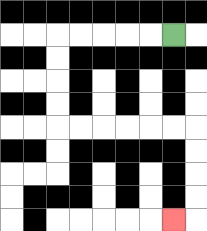{'start': '[7, 1]', 'end': '[7, 9]', 'path_directions': 'L,L,L,L,L,D,D,D,D,R,R,R,R,R,R,D,D,D,D,L', 'path_coordinates': '[[7, 1], [6, 1], [5, 1], [4, 1], [3, 1], [2, 1], [2, 2], [2, 3], [2, 4], [2, 5], [3, 5], [4, 5], [5, 5], [6, 5], [7, 5], [8, 5], [8, 6], [8, 7], [8, 8], [8, 9], [7, 9]]'}